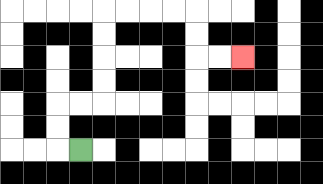{'start': '[3, 6]', 'end': '[10, 2]', 'path_directions': 'L,U,U,R,R,U,U,U,U,R,R,R,R,D,D,R,R', 'path_coordinates': '[[3, 6], [2, 6], [2, 5], [2, 4], [3, 4], [4, 4], [4, 3], [4, 2], [4, 1], [4, 0], [5, 0], [6, 0], [7, 0], [8, 0], [8, 1], [8, 2], [9, 2], [10, 2]]'}